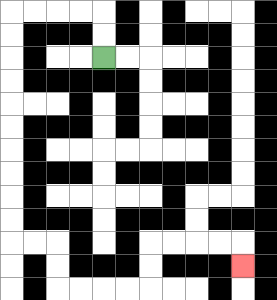{'start': '[4, 2]', 'end': '[10, 11]', 'path_directions': 'U,U,L,L,L,L,D,D,D,D,D,D,D,D,D,D,R,R,D,D,R,R,R,R,U,U,R,R,R,R,D', 'path_coordinates': '[[4, 2], [4, 1], [4, 0], [3, 0], [2, 0], [1, 0], [0, 0], [0, 1], [0, 2], [0, 3], [0, 4], [0, 5], [0, 6], [0, 7], [0, 8], [0, 9], [0, 10], [1, 10], [2, 10], [2, 11], [2, 12], [3, 12], [4, 12], [5, 12], [6, 12], [6, 11], [6, 10], [7, 10], [8, 10], [9, 10], [10, 10], [10, 11]]'}